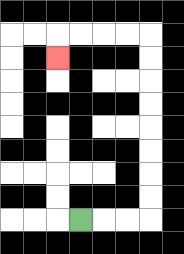{'start': '[3, 9]', 'end': '[2, 2]', 'path_directions': 'R,R,R,U,U,U,U,U,U,U,U,L,L,L,L,D', 'path_coordinates': '[[3, 9], [4, 9], [5, 9], [6, 9], [6, 8], [6, 7], [6, 6], [6, 5], [6, 4], [6, 3], [6, 2], [6, 1], [5, 1], [4, 1], [3, 1], [2, 1], [2, 2]]'}